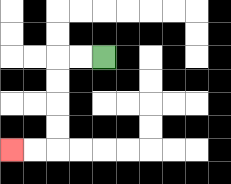{'start': '[4, 2]', 'end': '[0, 6]', 'path_directions': 'L,L,D,D,D,D,L,L', 'path_coordinates': '[[4, 2], [3, 2], [2, 2], [2, 3], [2, 4], [2, 5], [2, 6], [1, 6], [0, 6]]'}